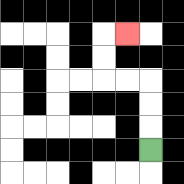{'start': '[6, 6]', 'end': '[5, 1]', 'path_directions': 'U,U,U,L,L,U,U,R', 'path_coordinates': '[[6, 6], [6, 5], [6, 4], [6, 3], [5, 3], [4, 3], [4, 2], [4, 1], [5, 1]]'}